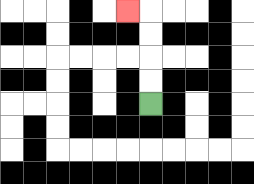{'start': '[6, 4]', 'end': '[5, 0]', 'path_directions': 'U,U,U,U,L', 'path_coordinates': '[[6, 4], [6, 3], [6, 2], [6, 1], [6, 0], [5, 0]]'}